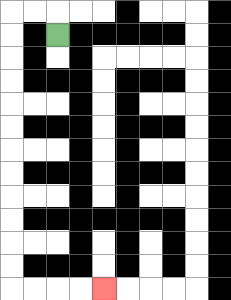{'start': '[2, 1]', 'end': '[4, 12]', 'path_directions': 'U,L,L,D,D,D,D,D,D,D,D,D,D,D,D,R,R,R,R', 'path_coordinates': '[[2, 1], [2, 0], [1, 0], [0, 0], [0, 1], [0, 2], [0, 3], [0, 4], [0, 5], [0, 6], [0, 7], [0, 8], [0, 9], [0, 10], [0, 11], [0, 12], [1, 12], [2, 12], [3, 12], [4, 12]]'}